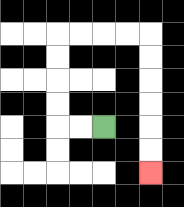{'start': '[4, 5]', 'end': '[6, 7]', 'path_directions': 'L,L,U,U,U,U,R,R,R,R,D,D,D,D,D,D', 'path_coordinates': '[[4, 5], [3, 5], [2, 5], [2, 4], [2, 3], [2, 2], [2, 1], [3, 1], [4, 1], [5, 1], [6, 1], [6, 2], [6, 3], [6, 4], [6, 5], [6, 6], [6, 7]]'}